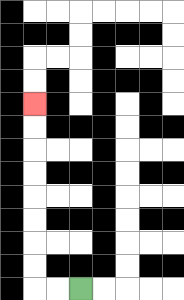{'start': '[3, 12]', 'end': '[1, 4]', 'path_directions': 'L,L,U,U,U,U,U,U,U,U', 'path_coordinates': '[[3, 12], [2, 12], [1, 12], [1, 11], [1, 10], [1, 9], [1, 8], [1, 7], [1, 6], [1, 5], [1, 4]]'}